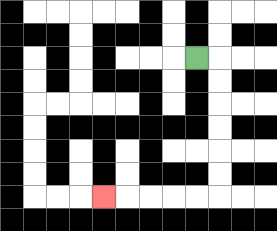{'start': '[8, 2]', 'end': '[4, 8]', 'path_directions': 'R,D,D,D,D,D,D,L,L,L,L,L', 'path_coordinates': '[[8, 2], [9, 2], [9, 3], [9, 4], [9, 5], [9, 6], [9, 7], [9, 8], [8, 8], [7, 8], [6, 8], [5, 8], [4, 8]]'}